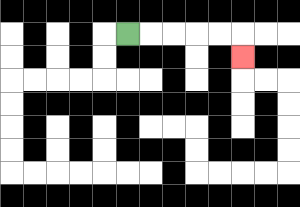{'start': '[5, 1]', 'end': '[10, 2]', 'path_directions': 'R,R,R,R,R,D', 'path_coordinates': '[[5, 1], [6, 1], [7, 1], [8, 1], [9, 1], [10, 1], [10, 2]]'}